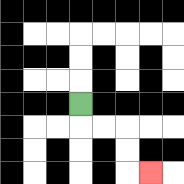{'start': '[3, 4]', 'end': '[6, 7]', 'path_directions': 'D,R,R,D,D,R', 'path_coordinates': '[[3, 4], [3, 5], [4, 5], [5, 5], [5, 6], [5, 7], [6, 7]]'}